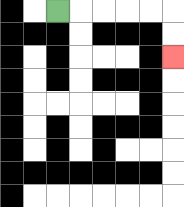{'start': '[2, 0]', 'end': '[7, 2]', 'path_directions': 'R,R,R,R,R,D,D', 'path_coordinates': '[[2, 0], [3, 0], [4, 0], [5, 0], [6, 0], [7, 0], [7, 1], [7, 2]]'}